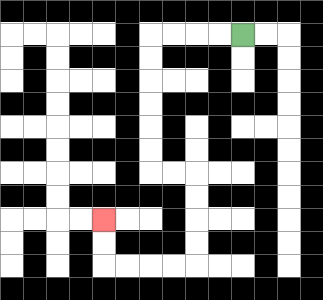{'start': '[10, 1]', 'end': '[4, 9]', 'path_directions': 'L,L,L,L,D,D,D,D,D,D,R,R,D,D,D,D,L,L,L,L,U,U', 'path_coordinates': '[[10, 1], [9, 1], [8, 1], [7, 1], [6, 1], [6, 2], [6, 3], [6, 4], [6, 5], [6, 6], [6, 7], [7, 7], [8, 7], [8, 8], [8, 9], [8, 10], [8, 11], [7, 11], [6, 11], [5, 11], [4, 11], [4, 10], [4, 9]]'}